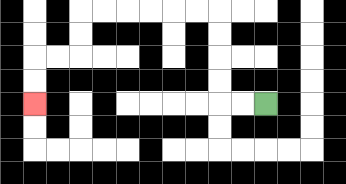{'start': '[11, 4]', 'end': '[1, 4]', 'path_directions': 'L,L,U,U,U,U,L,L,L,L,L,L,D,D,L,L,D,D', 'path_coordinates': '[[11, 4], [10, 4], [9, 4], [9, 3], [9, 2], [9, 1], [9, 0], [8, 0], [7, 0], [6, 0], [5, 0], [4, 0], [3, 0], [3, 1], [3, 2], [2, 2], [1, 2], [1, 3], [1, 4]]'}